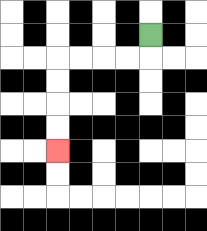{'start': '[6, 1]', 'end': '[2, 6]', 'path_directions': 'D,L,L,L,L,D,D,D,D', 'path_coordinates': '[[6, 1], [6, 2], [5, 2], [4, 2], [3, 2], [2, 2], [2, 3], [2, 4], [2, 5], [2, 6]]'}